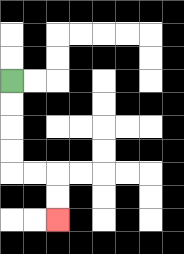{'start': '[0, 3]', 'end': '[2, 9]', 'path_directions': 'D,D,D,D,R,R,D,D', 'path_coordinates': '[[0, 3], [0, 4], [0, 5], [0, 6], [0, 7], [1, 7], [2, 7], [2, 8], [2, 9]]'}